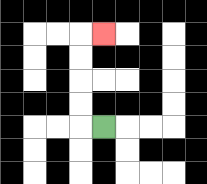{'start': '[4, 5]', 'end': '[4, 1]', 'path_directions': 'L,U,U,U,U,R', 'path_coordinates': '[[4, 5], [3, 5], [3, 4], [3, 3], [3, 2], [3, 1], [4, 1]]'}